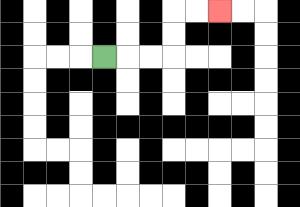{'start': '[4, 2]', 'end': '[9, 0]', 'path_directions': 'R,R,R,U,U,R,R', 'path_coordinates': '[[4, 2], [5, 2], [6, 2], [7, 2], [7, 1], [7, 0], [8, 0], [9, 0]]'}